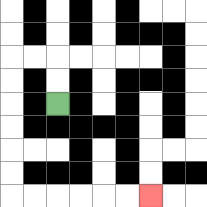{'start': '[2, 4]', 'end': '[6, 8]', 'path_directions': 'U,U,L,L,D,D,D,D,D,D,R,R,R,R,R,R', 'path_coordinates': '[[2, 4], [2, 3], [2, 2], [1, 2], [0, 2], [0, 3], [0, 4], [0, 5], [0, 6], [0, 7], [0, 8], [1, 8], [2, 8], [3, 8], [4, 8], [5, 8], [6, 8]]'}